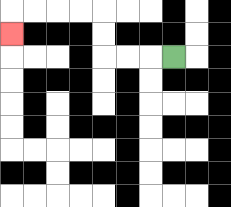{'start': '[7, 2]', 'end': '[0, 1]', 'path_directions': 'L,L,L,U,U,L,L,L,L,D', 'path_coordinates': '[[7, 2], [6, 2], [5, 2], [4, 2], [4, 1], [4, 0], [3, 0], [2, 0], [1, 0], [0, 0], [0, 1]]'}